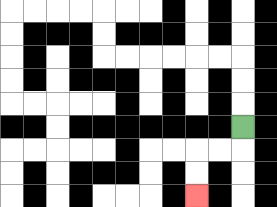{'start': '[10, 5]', 'end': '[8, 8]', 'path_directions': 'D,L,L,D,D', 'path_coordinates': '[[10, 5], [10, 6], [9, 6], [8, 6], [8, 7], [8, 8]]'}